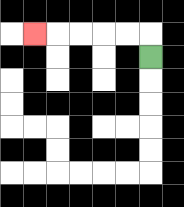{'start': '[6, 2]', 'end': '[1, 1]', 'path_directions': 'U,L,L,L,L,L', 'path_coordinates': '[[6, 2], [6, 1], [5, 1], [4, 1], [3, 1], [2, 1], [1, 1]]'}